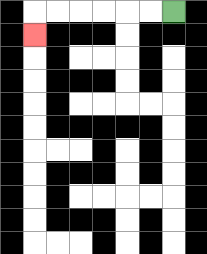{'start': '[7, 0]', 'end': '[1, 1]', 'path_directions': 'L,L,L,L,L,L,D', 'path_coordinates': '[[7, 0], [6, 0], [5, 0], [4, 0], [3, 0], [2, 0], [1, 0], [1, 1]]'}